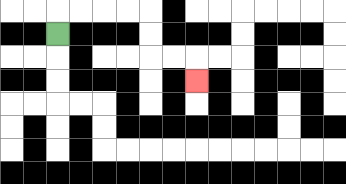{'start': '[2, 1]', 'end': '[8, 3]', 'path_directions': 'U,R,R,R,R,D,D,R,R,D', 'path_coordinates': '[[2, 1], [2, 0], [3, 0], [4, 0], [5, 0], [6, 0], [6, 1], [6, 2], [7, 2], [8, 2], [8, 3]]'}